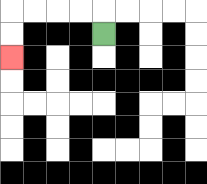{'start': '[4, 1]', 'end': '[0, 2]', 'path_directions': 'U,L,L,L,L,D,D', 'path_coordinates': '[[4, 1], [4, 0], [3, 0], [2, 0], [1, 0], [0, 0], [0, 1], [0, 2]]'}